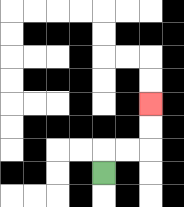{'start': '[4, 7]', 'end': '[6, 4]', 'path_directions': 'U,R,R,U,U', 'path_coordinates': '[[4, 7], [4, 6], [5, 6], [6, 6], [6, 5], [6, 4]]'}